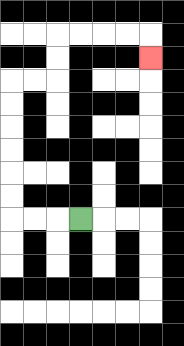{'start': '[3, 9]', 'end': '[6, 2]', 'path_directions': 'L,L,L,U,U,U,U,U,U,R,R,U,U,R,R,R,R,D', 'path_coordinates': '[[3, 9], [2, 9], [1, 9], [0, 9], [0, 8], [0, 7], [0, 6], [0, 5], [0, 4], [0, 3], [1, 3], [2, 3], [2, 2], [2, 1], [3, 1], [4, 1], [5, 1], [6, 1], [6, 2]]'}